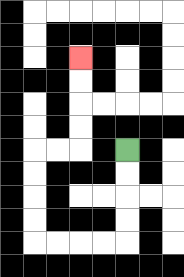{'start': '[5, 6]', 'end': '[3, 2]', 'path_directions': 'D,D,D,D,L,L,L,L,U,U,U,U,R,R,U,U,U,U', 'path_coordinates': '[[5, 6], [5, 7], [5, 8], [5, 9], [5, 10], [4, 10], [3, 10], [2, 10], [1, 10], [1, 9], [1, 8], [1, 7], [1, 6], [2, 6], [3, 6], [3, 5], [3, 4], [3, 3], [3, 2]]'}